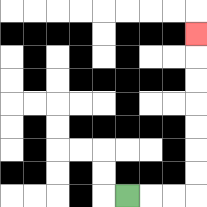{'start': '[5, 8]', 'end': '[8, 1]', 'path_directions': 'R,R,R,U,U,U,U,U,U,U', 'path_coordinates': '[[5, 8], [6, 8], [7, 8], [8, 8], [8, 7], [8, 6], [8, 5], [8, 4], [8, 3], [8, 2], [8, 1]]'}